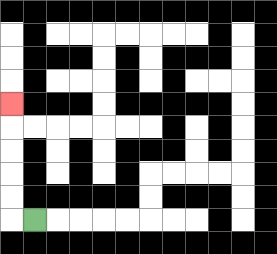{'start': '[1, 9]', 'end': '[0, 4]', 'path_directions': 'L,U,U,U,U,U', 'path_coordinates': '[[1, 9], [0, 9], [0, 8], [0, 7], [0, 6], [0, 5], [0, 4]]'}